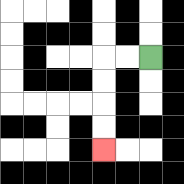{'start': '[6, 2]', 'end': '[4, 6]', 'path_directions': 'L,L,D,D,D,D', 'path_coordinates': '[[6, 2], [5, 2], [4, 2], [4, 3], [4, 4], [4, 5], [4, 6]]'}